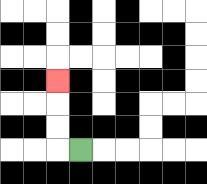{'start': '[3, 6]', 'end': '[2, 3]', 'path_directions': 'L,U,U,U', 'path_coordinates': '[[3, 6], [2, 6], [2, 5], [2, 4], [2, 3]]'}